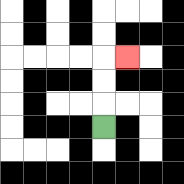{'start': '[4, 5]', 'end': '[5, 2]', 'path_directions': 'U,U,U,R', 'path_coordinates': '[[4, 5], [4, 4], [4, 3], [4, 2], [5, 2]]'}